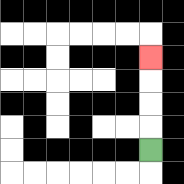{'start': '[6, 6]', 'end': '[6, 2]', 'path_directions': 'U,U,U,U', 'path_coordinates': '[[6, 6], [6, 5], [6, 4], [6, 3], [6, 2]]'}